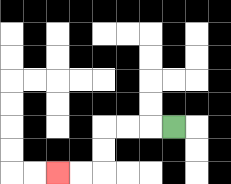{'start': '[7, 5]', 'end': '[2, 7]', 'path_directions': 'L,L,L,D,D,L,L', 'path_coordinates': '[[7, 5], [6, 5], [5, 5], [4, 5], [4, 6], [4, 7], [3, 7], [2, 7]]'}